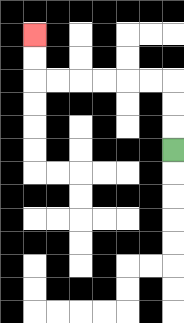{'start': '[7, 6]', 'end': '[1, 1]', 'path_directions': 'U,U,U,L,L,L,L,L,L,U,U', 'path_coordinates': '[[7, 6], [7, 5], [7, 4], [7, 3], [6, 3], [5, 3], [4, 3], [3, 3], [2, 3], [1, 3], [1, 2], [1, 1]]'}